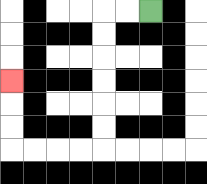{'start': '[6, 0]', 'end': '[0, 3]', 'path_directions': 'L,L,D,D,D,D,D,D,L,L,L,L,U,U,U', 'path_coordinates': '[[6, 0], [5, 0], [4, 0], [4, 1], [4, 2], [4, 3], [4, 4], [4, 5], [4, 6], [3, 6], [2, 6], [1, 6], [0, 6], [0, 5], [0, 4], [0, 3]]'}